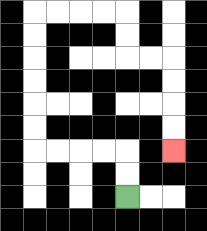{'start': '[5, 8]', 'end': '[7, 6]', 'path_directions': 'U,U,L,L,L,L,U,U,U,U,U,U,R,R,R,R,D,D,R,R,D,D,D,D', 'path_coordinates': '[[5, 8], [5, 7], [5, 6], [4, 6], [3, 6], [2, 6], [1, 6], [1, 5], [1, 4], [1, 3], [1, 2], [1, 1], [1, 0], [2, 0], [3, 0], [4, 0], [5, 0], [5, 1], [5, 2], [6, 2], [7, 2], [7, 3], [7, 4], [7, 5], [7, 6]]'}